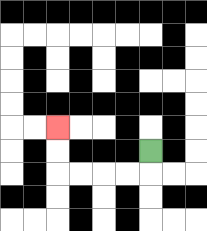{'start': '[6, 6]', 'end': '[2, 5]', 'path_directions': 'D,L,L,L,L,U,U', 'path_coordinates': '[[6, 6], [6, 7], [5, 7], [4, 7], [3, 7], [2, 7], [2, 6], [2, 5]]'}